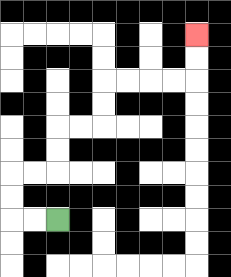{'start': '[2, 9]', 'end': '[8, 1]', 'path_directions': 'L,L,U,U,R,R,U,U,R,R,U,U,R,R,R,R,U,U', 'path_coordinates': '[[2, 9], [1, 9], [0, 9], [0, 8], [0, 7], [1, 7], [2, 7], [2, 6], [2, 5], [3, 5], [4, 5], [4, 4], [4, 3], [5, 3], [6, 3], [7, 3], [8, 3], [8, 2], [8, 1]]'}